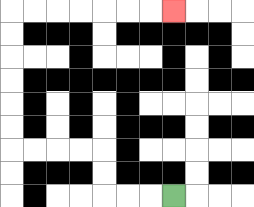{'start': '[7, 8]', 'end': '[7, 0]', 'path_directions': 'L,L,L,U,U,L,L,L,L,U,U,U,U,U,U,R,R,R,R,R,R,R', 'path_coordinates': '[[7, 8], [6, 8], [5, 8], [4, 8], [4, 7], [4, 6], [3, 6], [2, 6], [1, 6], [0, 6], [0, 5], [0, 4], [0, 3], [0, 2], [0, 1], [0, 0], [1, 0], [2, 0], [3, 0], [4, 0], [5, 0], [6, 0], [7, 0]]'}